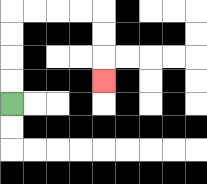{'start': '[0, 4]', 'end': '[4, 3]', 'path_directions': 'U,U,U,U,R,R,R,R,D,D,D', 'path_coordinates': '[[0, 4], [0, 3], [0, 2], [0, 1], [0, 0], [1, 0], [2, 0], [3, 0], [4, 0], [4, 1], [4, 2], [4, 3]]'}